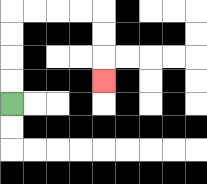{'start': '[0, 4]', 'end': '[4, 3]', 'path_directions': 'U,U,U,U,R,R,R,R,D,D,D', 'path_coordinates': '[[0, 4], [0, 3], [0, 2], [0, 1], [0, 0], [1, 0], [2, 0], [3, 0], [4, 0], [4, 1], [4, 2], [4, 3]]'}